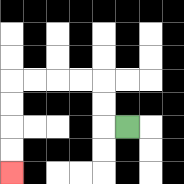{'start': '[5, 5]', 'end': '[0, 7]', 'path_directions': 'L,U,U,L,L,L,L,D,D,D,D', 'path_coordinates': '[[5, 5], [4, 5], [4, 4], [4, 3], [3, 3], [2, 3], [1, 3], [0, 3], [0, 4], [0, 5], [0, 6], [0, 7]]'}